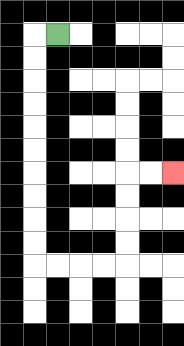{'start': '[2, 1]', 'end': '[7, 7]', 'path_directions': 'L,D,D,D,D,D,D,D,D,D,D,R,R,R,R,U,U,U,U,R,R', 'path_coordinates': '[[2, 1], [1, 1], [1, 2], [1, 3], [1, 4], [1, 5], [1, 6], [1, 7], [1, 8], [1, 9], [1, 10], [1, 11], [2, 11], [3, 11], [4, 11], [5, 11], [5, 10], [5, 9], [5, 8], [5, 7], [6, 7], [7, 7]]'}